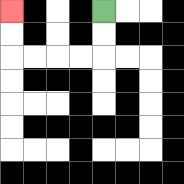{'start': '[4, 0]', 'end': '[0, 0]', 'path_directions': 'D,D,L,L,L,L,U,U', 'path_coordinates': '[[4, 0], [4, 1], [4, 2], [3, 2], [2, 2], [1, 2], [0, 2], [0, 1], [0, 0]]'}